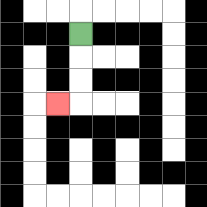{'start': '[3, 1]', 'end': '[2, 4]', 'path_directions': 'D,D,D,L', 'path_coordinates': '[[3, 1], [3, 2], [3, 3], [3, 4], [2, 4]]'}